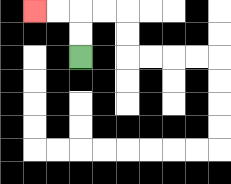{'start': '[3, 2]', 'end': '[1, 0]', 'path_directions': 'U,U,L,L', 'path_coordinates': '[[3, 2], [3, 1], [3, 0], [2, 0], [1, 0]]'}